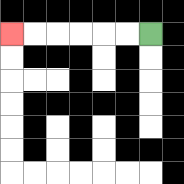{'start': '[6, 1]', 'end': '[0, 1]', 'path_directions': 'L,L,L,L,L,L', 'path_coordinates': '[[6, 1], [5, 1], [4, 1], [3, 1], [2, 1], [1, 1], [0, 1]]'}